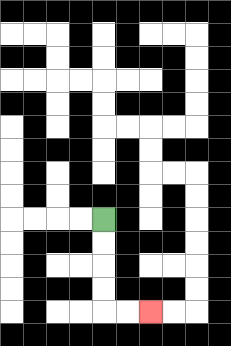{'start': '[4, 9]', 'end': '[6, 13]', 'path_directions': 'D,D,D,D,R,R', 'path_coordinates': '[[4, 9], [4, 10], [4, 11], [4, 12], [4, 13], [5, 13], [6, 13]]'}